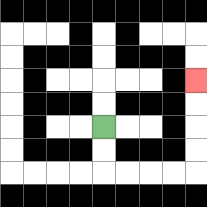{'start': '[4, 5]', 'end': '[8, 3]', 'path_directions': 'D,D,R,R,R,R,U,U,U,U', 'path_coordinates': '[[4, 5], [4, 6], [4, 7], [5, 7], [6, 7], [7, 7], [8, 7], [8, 6], [8, 5], [8, 4], [8, 3]]'}